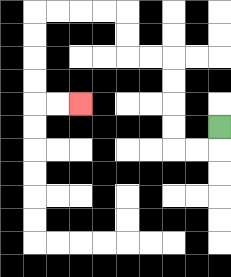{'start': '[9, 5]', 'end': '[3, 4]', 'path_directions': 'D,L,L,U,U,U,U,L,L,U,U,L,L,L,L,D,D,D,D,R,R', 'path_coordinates': '[[9, 5], [9, 6], [8, 6], [7, 6], [7, 5], [7, 4], [7, 3], [7, 2], [6, 2], [5, 2], [5, 1], [5, 0], [4, 0], [3, 0], [2, 0], [1, 0], [1, 1], [1, 2], [1, 3], [1, 4], [2, 4], [3, 4]]'}